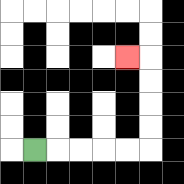{'start': '[1, 6]', 'end': '[5, 2]', 'path_directions': 'R,R,R,R,R,U,U,U,U,L', 'path_coordinates': '[[1, 6], [2, 6], [3, 6], [4, 6], [5, 6], [6, 6], [6, 5], [6, 4], [6, 3], [6, 2], [5, 2]]'}